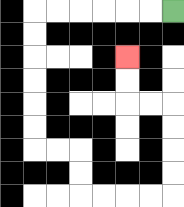{'start': '[7, 0]', 'end': '[5, 2]', 'path_directions': 'L,L,L,L,L,L,D,D,D,D,D,D,R,R,D,D,R,R,R,R,U,U,U,U,L,L,U,U', 'path_coordinates': '[[7, 0], [6, 0], [5, 0], [4, 0], [3, 0], [2, 0], [1, 0], [1, 1], [1, 2], [1, 3], [1, 4], [1, 5], [1, 6], [2, 6], [3, 6], [3, 7], [3, 8], [4, 8], [5, 8], [6, 8], [7, 8], [7, 7], [7, 6], [7, 5], [7, 4], [6, 4], [5, 4], [5, 3], [5, 2]]'}